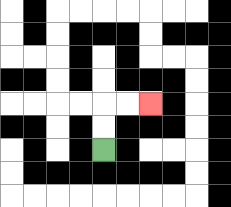{'start': '[4, 6]', 'end': '[6, 4]', 'path_directions': 'U,U,R,R', 'path_coordinates': '[[4, 6], [4, 5], [4, 4], [5, 4], [6, 4]]'}